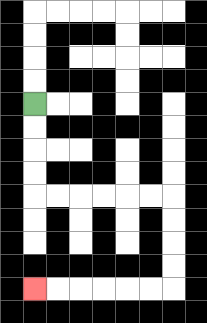{'start': '[1, 4]', 'end': '[1, 12]', 'path_directions': 'D,D,D,D,R,R,R,R,R,R,D,D,D,D,L,L,L,L,L,L', 'path_coordinates': '[[1, 4], [1, 5], [1, 6], [1, 7], [1, 8], [2, 8], [3, 8], [4, 8], [5, 8], [6, 8], [7, 8], [7, 9], [7, 10], [7, 11], [7, 12], [6, 12], [5, 12], [4, 12], [3, 12], [2, 12], [1, 12]]'}